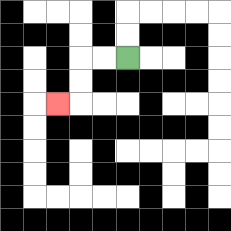{'start': '[5, 2]', 'end': '[2, 4]', 'path_directions': 'L,L,D,D,L', 'path_coordinates': '[[5, 2], [4, 2], [3, 2], [3, 3], [3, 4], [2, 4]]'}